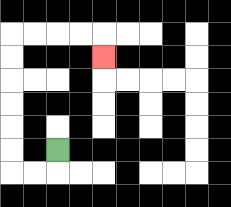{'start': '[2, 6]', 'end': '[4, 2]', 'path_directions': 'D,L,L,U,U,U,U,U,U,R,R,R,R,D', 'path_coordinates': '[[2, 6], [2, 7], [1, 7], [0, 7], [0, 6], [0, 5], [0, 4], [0, 3], [0, 2], [0, 1], [1, 1], [2, 1], [3, 1], [4, 1], [4, 2]]'}